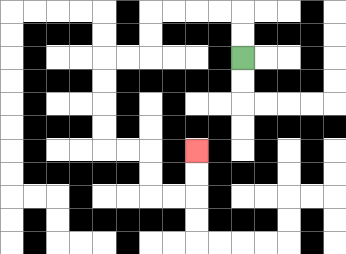{'start': '[10, 2]', 'end': '[8, 6]', 'path_directions': 'U,U,L,L,L,L,D,D,L,L,D,D,D,D,R,R,D,D,R,R,U,U', 'path_coordinates': '[[10, 2], [10, 1], [10, 0], [9, 0], [8, 0], [7, 0], [6, 0], [6, 1], [6, 2], [5, 2], [4, 2], [4, 3], [4, 4], [4, 5], [4, 6], [5, 6], [6, 6], [6, 7], [6, 8], [7, 8], [8, 8], [8, 7], [8, 6]]'}